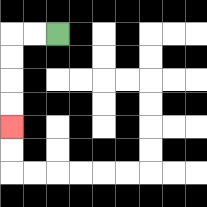{'start': '[2, 1]', 'end': '[0, 5]', 'path_directions': 'L,L,D,D,D,D', 'path_coordinates': '[[2, 1], [1, 1], [0, 1], [0, 2], [0, 3], [0, 4], [0, 5]]'}